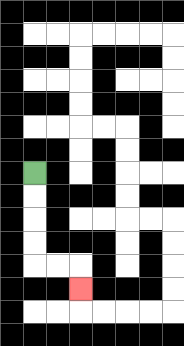{'start': '[1, 7]', 'end': '[3, 12]', 'path_directions': 'D,D,D,D,R,R,D', 'path_coordinates': '[[1, 7], [1, 8], [1, 9], [1, 10], [1, 11], [2, 11], [3, 11], [3, 12]]'}